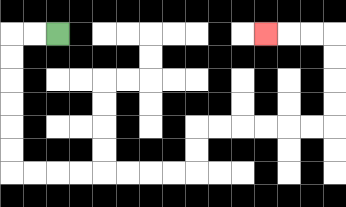{'start': '[2, 1]', 'end': '[11, 1]', 'path_directions': 'L,L,D,D,D,D,D,D,R,R,R,R,R,R,R,R,U,U,R,R,R,R,R,R,U,U,U,U,L,L,L', 'path_coordinates': '[[2, 1], [1, 1], [0, 1], [0, 2], [0, 3], [0, 4], [0, 5], [0, 6], [0, 7], [1, 7], [2, 7], [3, 7], [4, 7], [5, 7], [6, 7], [7, 7], [8, 7], [8, 6], [8, 5], [9, 5], [10, 5], [11, 5], [12, 5], [13, 5], [14, 5], [14, 4], [14, 3], [14, 2], [14, 1], [13, 1], [12, 1], [11, 1]]'}